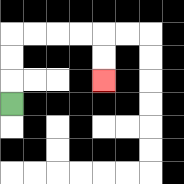{'start': '[0, 4]', 'end': '[4, 3]', 'path_directions': 'U,U,U,R,R,R,R,D,D', 'path_coordinates': '[[0, 4], [0, 3], [0, 2], [0, 1], [1, 1], [2, 1], [3, 1], [4, 1], [4, 2], [4, 3]]'}